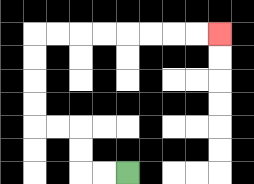{'start': '[5, 7]', 'end': '[9, 1]', 'path_directions': 'L,L,U,U,L,L,U,U,U,U,R,R,R,R,R,R,R,R', 'path_coordinates': '[[5, 7], [4, 7], [3, 7], [3, 6], [3, 5], [2, 5], [1, 5], [1, 4], [1, 3], [1, 2], [1, 1], [2, 1], [3, 1], [4, 1], [5, 1], [6, 1], [7, 1], [8, 1], [9, 1]]'}